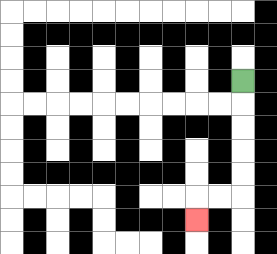{'start': '[10, 3]', 'end': '[8, 9]', 'path_directions': 'D,D,D,D,D,L,L,D', 'path_coordinates': '[[10, 3], [10, 4], [10, 5], [10, 6], [10, 7], [10, 8], [9, 8], [8, 8], [8, 9]]'}